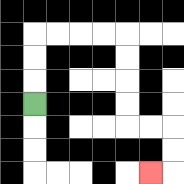{'start': '[1, 4]', 'end': '[6, 7]', 'path_directions': 'U,U,U,R,R,R,R,D,D,D,D,R,R,D,D,L', 'path_coordinates': '[[1, 4], [1, 3], [1, 2], [1, 1], [2, 1], [3, 1], [4, 1], [5, 1], [5, 2], [5, 3], [5, 4], [5, 5], [6, 5], [7, 5], [7, 6], [7, 7], [6, 7]]'}